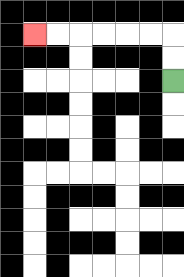{'start': '[7, 3]', 'end': '[1, 1]', 'path_directions': 'U,U,L,L,L,L,L,L', 'path_coordinates': '[[7, 3], [7, 2], [7, 1], [6, 1], [5, 1], [4, 1], [3, 1], [2, 1], [1, 1]]'}